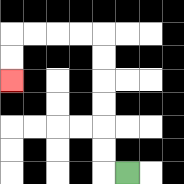{'start': '[5, 7]', 'end': '[0, 3]', 'path_directions': 'L,U,U,U,U,U,U,L,L,L,L,D,D', 'path_coordinates': '[[5, 7], [4, 7], [4, 6], [4, 5], [4, 4], [4, 3], [4, 2], [4, 1], [3, 1], [2, 1], [1, 1], [0, 1], [0, 2], [0, 3]]'}